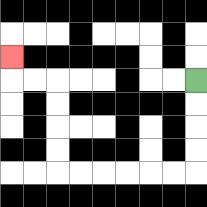{'start': '[8, 3]', 'end': '[0, 2]', 'path_directions': 'D,D,D,D,L,L,L,L,L,L,U,U,U,U,L,L,U', 'path_coordinates': '[[8, 3], [8, 4], [8, 5], [8, 6], [8, 7], [7, 7], [6, 7], [5, 7], [4, 7], [3, 7], [2, 7], [2, 6], [2, 5], [2, 4], [2, 3], [1, 3], [0, 3], [0, 2]]'}